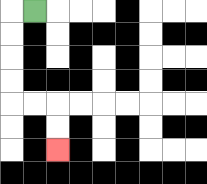{'start': '[1, 0]', 'end': '[2, 6]', 'path_directions': 'L,D,D,D,D,R,R,D,D', 'path_coordinates': '[[1, 0], [0, 0], [0, 1], [0, 2], [0, 3], [0, 4], [1, 4], [2, 4], [2, 5], [2, 6]]'}